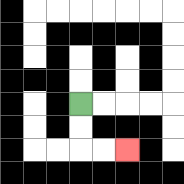{'start': '[3, 4]', 'end': '[5, 6]', 'path_directions': 'D,D,R,R', 'path_coordinates': '[[3, 4], [3, 5], [3, 6], [4, 6], [5, 6]]'}